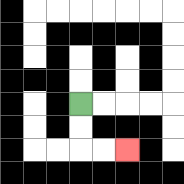{'start': '[3, 4]', 'end': '[5, 6]', 'path_directions': 'D,D,R,R', 'path_coordinates': '[[3, 4], [3, 5], [3, 6], [4, 6], [5, 6]]'}